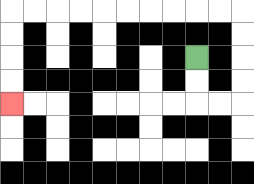{'start': '[8, 2]', 'end': '[0, 4]', 'path_directions': 'D,D,R,R,U,U,U,U,L,L,L,L,L,L,L,L,L,L,D,D,D,D', 'path_coordinates': '[[8, 2], [8, 3], [8, 4], [9, 4], [10, 4], [10, 3], [10, 2], [10, 1], [10, 0], [9, 0], [8, 0], [7, 0], [6, 0], [5, 0], [4, 0], [3, 0], [2, 0], [1, 0], [0, 0], [0, 1], [0, 2], [0, 3], [0, 4]]'}